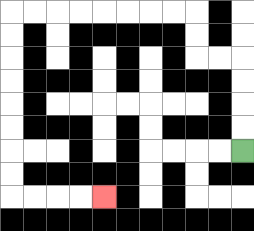{'start': '[10, 6]', 'end': '[4, 8]', 'path_directions': 'U,U,U,U,L,L,U,U,L,L,L,L,L,L,L,L,D,D,D,D,D,D,D,D,R,R,R,R', 'path_coordinates': '[[10, 6], [10, 5], [10, 4], [10, 3], [10, 2], [9, 2], [8, 2], [8, 1], [8, 0], [7, 0], [6, 0], [5, 0], [4, 0], [3, 0], [2, 0], [1, 0], [0, 0], [0, 1], [0, 2], [0, 3], [0, 4], [0, 5], [0, 6], [0, 7], [0, 8], [1, 8], [2, 8], [3, 8], [4, 8]]'}